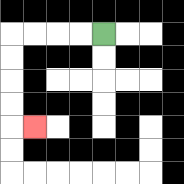{'start': '[4, 1]', 'end': '[1, 5]', 'path_directions': 'L,L,L,L,D,D,D,D,R', 'path_coordinates': '[[4, 1], [3, 1], [2, 1], [1, 1], [0, 1], [0, 2], [0, 3], [0, 4], [0, 5], [1, 5]]'}